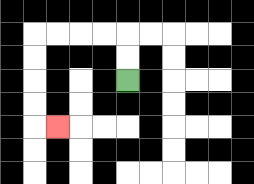{'start': '[5, 3]', 'end': '[2, 5]', 'path_directions': 'U,U,L,L,L,L,D,D,D,D,R', 'path_coordinates': '[[5, 3], [5, 2], [5, 1], [4, 1], [3, 1], [2, 1], [1, 1], [1, 2], [1, 3], [1, 4], [1, 5], [2, 5]]'}